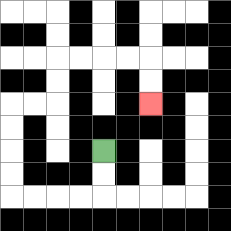{'start': '[4, 6]', 'end': '[6, 4]', 'path_directions': 'D,D,L,L,L,L,U,U,U,U,R,R,U,U,R,R,R,R,D,D', 'path_coordinates': '[[4, 6], [4, 7], [4, 8], [3, 8], [2, 8], [1, 8], [0, 8], [0, 7], [0, 6], [0, 5], [0, 4], [1, 4], [2, 4], [2, 3], [2, 2], [3, 2], [4, 2], [5, 2], [6, 2], [6, 3], [6, 4]]'}